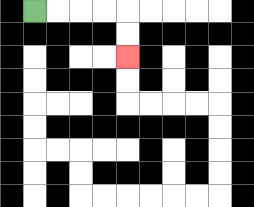{'start': '[1, 0]', 'end': '[5, 2]', 'path_directions': 'R,R,R,R,D,D', 'path_coordinates': '[[1, 0], [2, 0], [3, 0], [4, 0], [5, 0], [5, 1], [5, 2]]'}